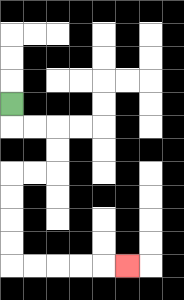{'start': '[0, 4]', 'end': '[5, 11]', 'path_directions': 'D,R,R,D,D,L,L,D,D,D,D,R,R,R,R,R', 'path_coordinates': '[[0, 4], [0, 5], [1, 5], [2, 5], [2, 6], [2, 7], [1, 7], [0, 7], [0, 8], [0, 9], [0, 10], [0, 11], [1, 11], [2, 11], [3, 11], [4, 11], [5, 11]]'}